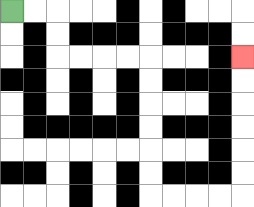{'start': '[0, 0]', 'end': '[10, 2]', 'path_directions': 'R,R,D,D,R,R,R,R,D,D,D,D,D,D,R,R,R,R,U,U,U,U,U,U', 'path_coordinates': '[[0, 0], [1, 0], [2, 0], [2, 1], [2, 2], [3, 2], [4, 2], [5, 2], [6, 2], [6, 3], [6, 4], [6, 5], [6, 6], [6, 7], [6, 8], [7, 8], [8, 8], [9, 8], [10, 8], [10, 7], [10, 6], [10, 5], [10, 4], [10, 3], [10, 2]]'}